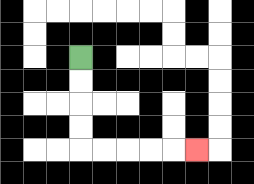{'start': '[3, 2]', 'end': '[8, 6]', 'path_directions': 'D,D,D,D,R,R,R,R,R', 'path_coordinates': '[[3, 2], [3, 3], [3, 4], [3, 5], [3, 6], [4, 6], [5, 6], [6, 6], [7, 6], [8, 6]]'}